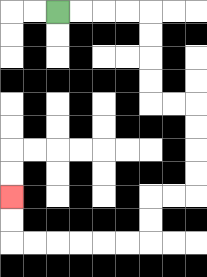{'start': '[2, 0]', 'end': '[0, 8]', 'path_directions': 'R,R,R,R,D,D,D,D,R,R,D,D,D,D,L,L,D,D,L,L,L,L,L,L,U,U', 'path_coordinates': '[[2, 0], [3, 0], [4, 0], [5, 0], [6, 0], [6, 1], [6, 2], [6, 3], [6, 4], [7, 4], [8, 4], [8, 5], [8, 6], [8, 7], [8, 8], [7, 8], [6, 8], [6, 9], [6, 10], [5, 10], [4, 10], [3, 10], [2, 10], [1, 10], [0, 10], [0, 9], [0, 8]]'}